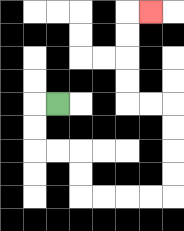{'start': '[2, 4]', 'end': '[6, 0]', 'path_directions': 'L,D,D,R,R,D,D,R,R,R,R,U,U,U,U,L,L,U,U,U,U,R', 'path_coordinates': '[[2, 4], [1, 4], [1, 5], [1, 6], [2, 6], [3, 6], [3, 7], [3, 8], [4, 8], [5, 8], [6, 8], [7, 8], [7, 7], [7, 6], [7, 5], [7, 4], [6, 4], [5, 4], [5, 3], [5, 2], [5, 1], [5, 0], [6, 0]]'}